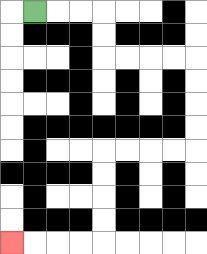{'start': '[1, 0]', 'end': '[0, 10]', 'path_directions': 'R,R,R,D,D,R,R,R,R,D,D,D,D,L,L,L,L,D,D,D,D,L,L,L,L', 'path_coordinates': '[[1, 0], [2, 0], [3, 0], [4, 0], [4, 1], [4, 2], [5, 2], [6, 2], [7, 2], [8, 2], [8, 3], [8, 4], [8, 5], [8, 6], [7, 6], [6, 6], [5, 6], [4, 6], [4, 7], [4, 8], [4, 9], [4, 10], [3, 10], [2, 10], [1, 10], [0, 10]]'}